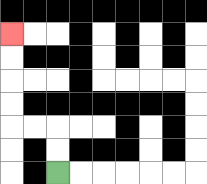{'start': '[2, 7]', 'end': '[0, 1]', 'path_directions': 'U,U,L,L,U,U,U,U', 'path_coordinates': '[[2, 7], [2, 6], [2, 5], [1, 5], [0, 5], [0, 4], [0, 3], [0, 2], [0, 1]]'}